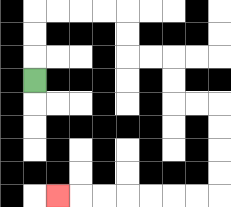{'start': '[1, 3]', 'end': '[2, 8]', 'path_directions': 'U,U,U,R,R,R,R,D,D,R,R,D,D,R,R,D,D,D,D,L,L,L,L,L,L,L', 'path_coordinates': '[[1, 3], [1, 2], [1, 1], [1, 0], [2, 0], [3, 0], [4, 0], [5, 0], [5, 1], [5, 2], [6, 2], [7, 2], [7, 3], [7, 4], [8, 4], [9, 4], [9, 5], [9, 6], [9, 7], [9, 8], [8, 8], [7, 8], [6, 8], [5, 8], [4, 8], [3, 8], [2, 8]]'}